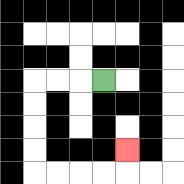{'start': '[4, 3]', 'end': '[5, 6]', 'path_directions': 'L,L,L,D,D,D,D,R,R,R,R,U', 'path_coordinates': '[[4, 3], [3, 3], [2, 3], [1, 3], [1, 4], [1, 5], [1, 6], [1, 7], [2, 7], [3, 7], [4, 7], [5, 7], [5, 6]]'}